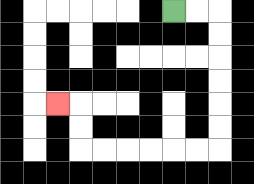{'start': '[7, 0]', 'end': '[2, 4]', 'path_directions': 'R,R,D,D,D,D,D,D,L,L,L,L,L,L,U,U,L', 'path_coordinates': '[[7, 0], [8, 0], [9, 0], [9, 1], [9, 2], [9, 3], [9, 4], [9, 5], [9, 6], [8, 6], [7, 6], [6, 6], [5, 6], [4, 6], [3, 6], [3, 5], [3, 4], [2, 4]]'}